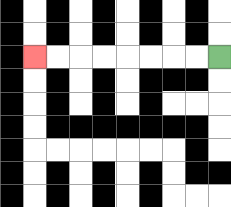{'start': '[9, 2]', 'end': '[1, 2]', 'path_directions': 'L,L,L,L,L,L,L,L', 'path_coordinates': '[[9, 2], [8, 2], [7, 2], [6, 2], [5, 2], [4, 2], [3, 2], [2, 2], [1, 2]]'}